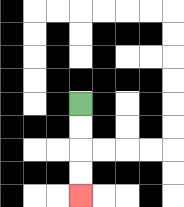{'start': '[3, 4]', 'end': '[3, 8]', 'path_directions': 'D,D,D,D', 'path_coordinates': '[[3, 4], [3, 5], [3, 6], [3, 7], [3, 8]]'}